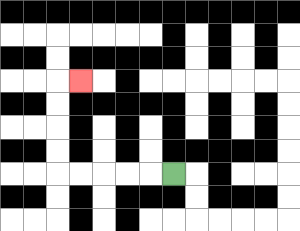{'start': '[7, 7]', 'end': '[3, 3]', 'path_directions': 'L,L,L,L,L,U,U,U,U,R', 'path_coordinates': '[[7, 7], [6, 7], [5, 7], [4, 7], [3, 7], [2, 7], [2, 6], [2, 5], [2, 4], [2, 3], [3, 3]]'}